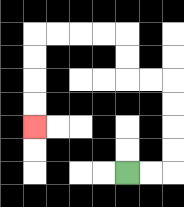{'start': '[5, 7]', 'end': '[1, 5]', 'path_directions': 'R,R,U,U,U,U,L,L,U,U,L,L,L,L,D,D,D,D', 'path_coordinates': '[[5, 7], [6, 7], [7, 7], [7, 6], [7, 5], [7, 4], [7, 3], [6, 3], [5, 3], [5, 2], [5, 1], [4, 1], [3, 1], [2, 1], [1, 1], [1, 2], [1, 3], [1, 4], [1, 5]]'}